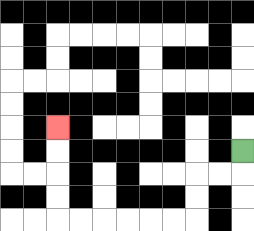{'start': '[10, 6]', 'end': '[2, 5]', 'path_directions': 'D,L,L,D,D,L,L,L,L,L,L,U,U,U,U', 'path_coordinates': '[[10, 6], [10, 7], [9, 7], [8, 7], [8, 8], [8, 9], [7, 9], [6, 9], [5, 9], [4, 9], [3, 9], [2, 9], [2, 8], [2, 7], [2, 6], [2, 5]]'}